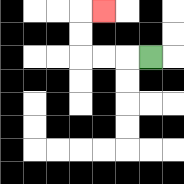{'start': '[6, 2]', 'end': '[4, 0]', 'path_directions': 'L,L,L,U,U,R', 'path_coordinates': '[[6, 2], [5, 2], [4, 2], [3, 2], [3, 1], [3, 0], [4, 0]]'}